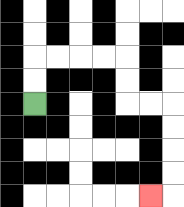{'start': '[1, 4]', 'end': '[6, 8]', 'path_directions': 'U,U,R,R,R,R,D,D,R,R,D,D,D,D,L', 'path_coordinates': '[[1, 4], [1, 3], [1, 2], [2, 2], [3, 2], [4, 2], [5, 2], [5, 3], [5, 4], [6, 4], [7, 4], [7, 5], [7, 6], [7, 7], [7, 8], [6, 8]]'}